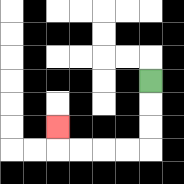{'start': '[6, 3]', 'end': '[2, 5]', 'path_directions': 'D,D,D,L,L,L,L,U', 'path_coordinates': '[[6, 3], [6, 4], [6, 5], [6, 6], [5, 6], [4, 6], [3, 6], [2, 6], [2, 5]]'}